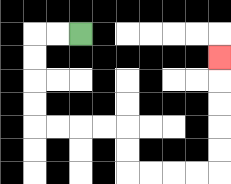{'start': '[3, 1]', 'end': '[9, 2]', 'path_directions': 'L,L,D,D,D,D,R,R,R,R,D,D,R,R,R,R,U,U,U,U,U', 'path_coordinates': '[[3, 1], [2, 1], [1, 1], [1, 2], [1, 3], [1, 4], [1, 5], [2, 5], [3, 5], [4, 5], [5, 5], [5, 6], [5, 7], [6, 7], [7, 7], [8, 7], [9, 7], [9, 6], [9, 5], [9, 4], [9, 3], [9, 2]]'}